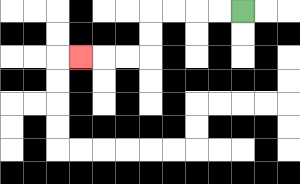{'start': '[10, 0]', 'end': '[3, 2]', 'path_directions': 'L,L,L,L,D,D,L,L,L', 'path_coordinates': '[[10, 0], [9, 0], [8, 0], [7, 0], [6, 0], [6, 1], [6, 2], [5, 2], [4, 2], [3, 2]]'}